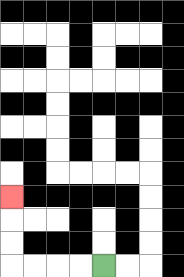{'start': '[4, 11]', 'end': '[0, 8]', 'path_directions': 'L,L,L,L,U,U,U', 'path_coordinates': '[[4, 11], [3, 11], [2, 11], [1, 11], [0, 11], [0, 10], [0, 9], [0, 8]]'}